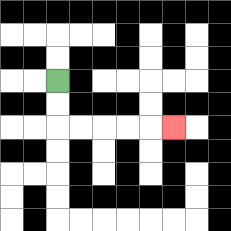{'start': '[2, 3]', 'end': '[7, 5]', 'path_directions': 'D,D,R,R,R,R,R', 'path_coordinates': '[[2, 3], [2, 4], [2, 5], [3, 5], [4, 5], [5, 5], [6, 5], [7, 5]]'}